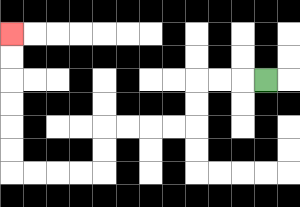{'start': '[11, 3]', 'end': '[0, 1]', 'path_directions': 'L,L,L,D,D,L,L,L,L,D,D,L,L,L,L,U,U,U,U,U,U', 'path_coordinates': '[[11, 3], [10, 3], [9, 3], [8, 3], [8, 4], [8, 5], [7, 5], [6, 5], [5, 5], [4, 5], [4, 6], [4, 7], [3, 7], [2, 7], [1, 7], [0, 7], [0, 6], [0, 5], [0, 4], [0, 3], [0, 2], [0, 1]]'}